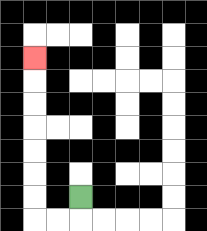{'start': '[3, 8]', 'end': '[1, 2]', 'path_directions': 'D,L,L,U,U,U,U,U,U,U', 'path_coordinates': '[[3, 8], [3, 9], [2, 9], [1, 9], [1, 8], [1, 7], [1, 6], [1, 5], [1, 4], [1, 3], [1, 2]]'}